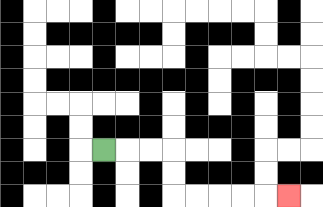{'start': '[4, 6]', 'end': '[12, 8]', 'path_directions': 'R,R,R,D,D,R,R,R,R,R', 'path_coordinates': '[[4, 6], [5, 6], [6, 6], [7, 6], [7, 7], [7, 8], [8, 8], [9, 8], [10, 8], [11, 8], [12, 8]]'}